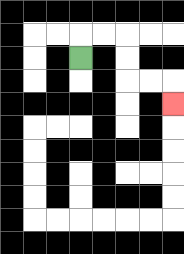{'start': '[3, 2]', 'end': '[7, 4]', 'path_directions': 'U,R,R,D,D,R,R,D', 'path_coordinates': '[[3, 2], [3, 1], [4, 1], [5, 1], [5, 2], [5, 3], [6, 3], [7, 3], [7, 4]]'}